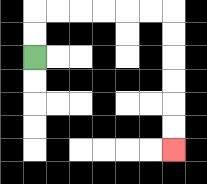{'start': '[1, 2]', 'end': '[7, 6]', 'path_directions': 'U,U,R,R,R,R,R,R,D,D,D,D,D,D', 'path_coordinates': '[[1, 2], [1, 1], [1, 0], [2, 0], [3, 0], [4, 0], [5, 0], [6, 0], [7, 0], [7, 1], [7, 2], [7, 3], [7, 4], [7, 5], [7, 6]]'}